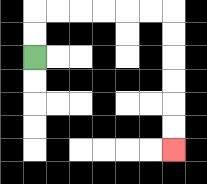{'start': '[1, 2]', 'end': '[7, 6]', 'path_directions': 'U,U,R,R,R,R,R,R,D,D,D,D,D,D', 'path_coordinates': '[[1, 2], [1, 1], [1, 0], [2, 0], [3, 0], [4, 0], [5, 0], [6, 0], [7, 0], [7, 1], [7, 2], [7, 3], [7, 4], [7, 5], [7, 6]]'}